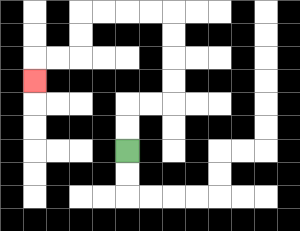{'start': '[5, 6]', 'end': '[1, 3]', 'path_directions': 'U,U,R,R,U,U,U,U,L,L,L,L,D,D,L,L,D', 'path_coordinates': '[[5, 6], [5, 5], [5, 4], [6, 4], [7, 4], [7, 3], [7, 2], [7, 1], [7, 0], [6, 0], [5, 0], [4, 0], [3, 0], [3, 1], [3, 2], [2, 2], [1, 2], [1, 3]]'}